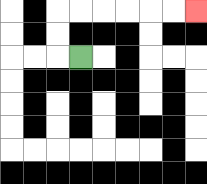{'start': '[3, 2]', 'end': '[8, 0]', 'path_directions': 'L,U,U,R,R,R,R,R,R', 'path_coordinates': '[[3, 2], [2, 2], [2, 1], [2, 0], [3, 0], [4, 0], [5, 0], [6, 0], [7, 0], [8, 0]]'}